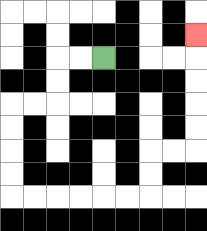{'start': '[4, 2]', 'end': '[8, 1]', 'path_directions': 'L,L,D,D,L,L,D,D,D,D,R,R,R,R,R,R,U,U,R,R,U,U,U,U,U', 'path_coordinates': '[[4, 2], [3, 2], [2, 2], [2, 3], [2, 4], [1, 4], [0, 4], [0, 5], [0, 6], [0, 7], [0, 8], [1, 8], [2, 8], [3, 8], [4, 8], [5, 8], [6, 8], [6, 7], [6, 6], [7, 6], [8, 6], [8, 5], [8, 4], [8, 3], [8, 2], [8, 1]]'}